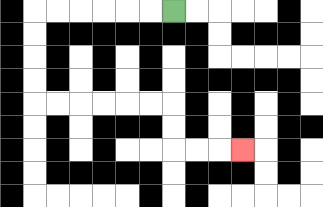{'start': '[7, 0]', 'end': '[10, 6]', 'path_directions': 'L,L,L,L,L,L,D,D,D,D,R,R,R,R,R,R,D,D,R,R,R', 'path_coordinates': '[[7, 0], [6, 0], [5, 0], [4, 0], [3, 0], [2, 0], [1, 0], [1, 1], [1, 2], [1, 3], [1, 4], [2, 4], [3, 4], [4, 4], [5, 4], [6, 4], [7, 4], [7, 5], [7, 6], [8, 6], [9, 6], [10, 6]]'}